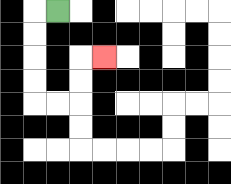{'start': '[2, 0]', 'end': '[4, 2]', 'path_directions': 'L,D,D,D,D,R,R,U,U,R', 'path_coordinates': '[[2, 0], [1, 0], [1, 1], [1, 2], [1, 3], [1, 4], [2, 4], [3, 4], [3, 3], [3, 2], [4, 2]]'}